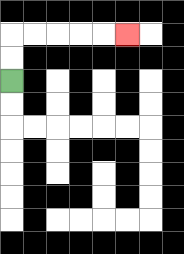{'start': '[0, 3]', 'end': '[5, 1]', 'path_directions': 'U,U,R,R,R,R,R', 'path_coordinates': '[[0, 3], [0, 2], [0, 1], [1, 1], [2, 1], [3, 1], [4, 1], [5, 1]]'}